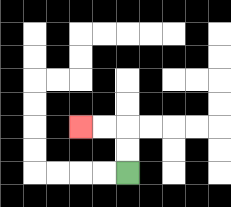{'start': '[5, 7]', 'end': '[3, 5]', 'path_directions': 'U,U,L,L', 'path_coordinates': '[[5, 7], [5, 6], [5, 5], [4, 5], [3, 5]]'}